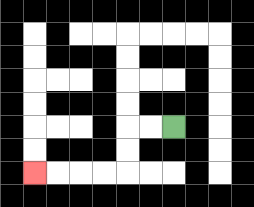{'start': '[7, 5]', 'end': '[1, 7]', 'path_directions': 'L,L,D,D,L,L,L,L', 'path_coordinates': '[[7, 5], [6, 5], [5, 5], [5, 6], [5, 7], [4, 7], [3, 7], [2, 7], [1, 7]]'}